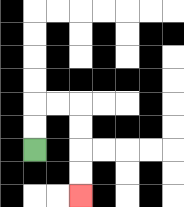{'start': '[1, 6]', 'end': '[3, 8]', 'path_directions': 'U,U,R,R,D,D,D,D', 'path_coordinates': '[[1, 6], [1, 5], [1, 4], [2, 4], [3, 4], [3, 5], [3, 6], [3, 7], [3, 8]]'}